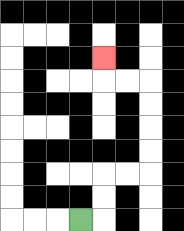{'start': '[3, 9]', 'end': '[4, 2]', 'path_directions': 'R,U,U,R,R,U,U,U,U,L,L,U', 'path_coordinates': '[[3, 9], [4, 9], [4, 8], [4, 7], [5, 7], [6, 7], [6, 6], [6, 5], [6, 4], [6, 3], [5, 3], [4, 3], [4, 2]]'}